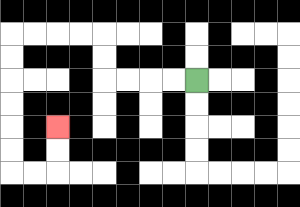{'start': '[8, 3]', 'end': '[2, 5]', 'path_directions': 'L,L,L,L,U,U,L,L,L,L,D,D,D,D,D,D,R,R,U,U', 'path_coordinates': '[[8, 3], [7, 3], [6, 3], [5, 3], [4, 3], [4, 2], [4, 1], [3, 1], [2, 1], [1, 1], [0, 1], [0, 2], [0, 3], [0, 4], [0, 5], [0, 6], [0, 7], [1, 7], [2, 7], [2, 6], [2, 5]]'}